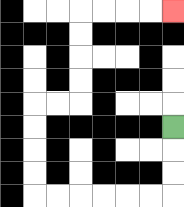{'start': '[7, 5]', 'end': '[7, 0]', 'path_directions': 'D,D,D,L,L,L,L,L,L,U,U,U,U,R,R,U,U,U,U,R,R,R,R', 'path_coordinates': '[[7, 5], [7, 6], [7, 7], [7, 8], [6, 8], [5, 8], [4, 8], [3, 8], [2, 8], [1, 8], [1, 7], [1, 6], [1, 5], [1, 4], [2, 4], [3, 4], [3, 3], [3, 2], [3, 1], [3, 0], [4, 0], [5, 0], [6, 0], [7, 0]]'}